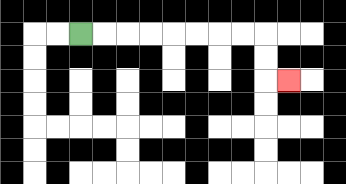{'start': '[3, 1]', 'end': '[12, 3]', 'path_directions': 'R,R,R,R,R,R,R,R,D,D,R', 'path_coordinates': '[[3, 1], [4, 1], [5, 1], [6, 1], [7, 1], [8, 1], [9, 1], [10, 1], [11, 1], [11, 2], [11, 3], [12, 3]]'}